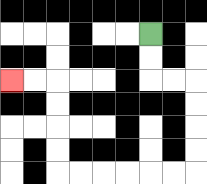{'start': '[6, 1]', 'end': '[0, 3]', 'path_directions': 'D,D,R,R,D,D,D,D,L,L,L,L,L,L,U,U,U,U,L,L', 'path_coordinates': '[[6, 1], [6, 2], [6, 3], [7, 3], [8, 3], [8, 4], [8, 5], [8, 6], [8, 7], [7, 7], [6, 7], [5, 7], [4, 7], [3, 7], [2, 7], [2, 6], [2, 5], [2, 4], [2, 3], [1, 3], [0, 3]]'}